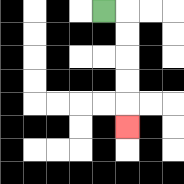{'start': '[4, 0]', 'end': '[5, 5]', 'path_directions': 'R,D,D,D,D,D', 'path_coordinates': '[[4, 0], [5, 0], [5, 1], [5, 2], [5, 3], [5, 4], [5, 5]]'}